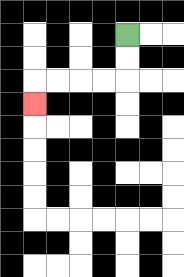{'start': '[5, 1]', 'end': '[1, 4]', 'path_directions': 'D,D,L,L,L,L,D', 'path_coordinates': '[[5, 1], [5, 2], [5, 3], [4, 3], [3, 3], [2, 3], [1, 3], [1, 4]]'}